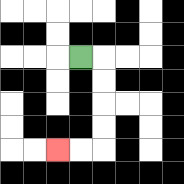{'start': '[3, 2]', 'end': '[2, 6]', 'path_directions': 'R,D,D,D,D,L,L', 'path_coordinates': '[[3, 2], [4, 2], [4, 3], [4, 4], [4, 5], [4, 6], [3, 6], [2, 6]]'}